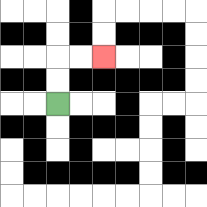{'start': '[2, 4]', 'end': '[4, 2]', 'path_directions': 'U,U,R,R', 'path_coordinates': '[[2, 4], [2, 3], [2, 2], [3, 2], [4, 2]]'}